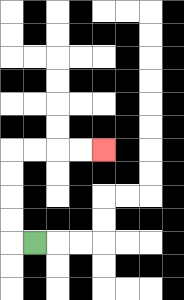{'start': '[1, 10]', 'end': '[4, 6]', 'path_directions': 'L,U,U,U,U,R,R,R,R', 'path_coordinates': '[[1, 10], [0, 10], [0, 9], [0, 8], [0, 7], [0, 6], [1, 6], [2, 6], [3, 6], [4, 6]]'}